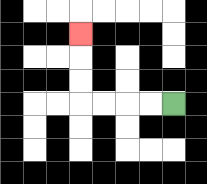{'start': '[7, 4]', 'end': '[3, 1]', 'path_directions': 'L,L,L,L,U,U,U', 'path_coordinates': '[[7, 4], [6, 4], [5, 4], [4, 4], [3, 4], [3, 3], [3, 2], [3, 1]]'}